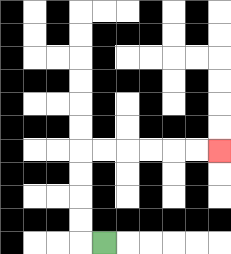{'start': '[4, 10]', 'end': '[9, 6]', 'path_directions': 'L,U,U,U,U,R,R,R,R,R,R', 'path_coordinates': '[[4, 10], [3, 10], [3, 9], [3, 8], [3, 7], [3, 6], [4, 6], [5, 6], [6, 6], [7, 6], [8, 6], [9, 6]]'}